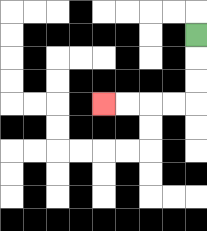{'start': '[8, 1]', 'end': '[4, 4]', 'path_directions': 'D,D,D,L,L,L,L', 'path_coordinates': '[[8, 1], [8, 2], [8, 3], [8, 4], [7, 4], [6, 4], [5, 4], [4, 4]]'}